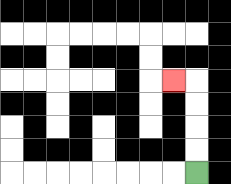{'start': '[8, 7]', 'end': '[7, 3]', 'path_directions': 'U,U,U,U,L', 'path_coordinates': '[[8, 7], [8, 6], [8, 5], [8, 4], [8, 3], [7, 3]]'}